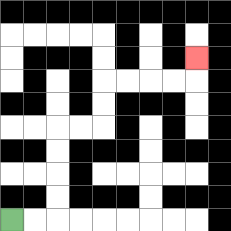{'start': '[0, 9]', 'end': '[8, 2]', 'path_directions': 'R,R,U,U,U,U,R,R,U,U,R,R,R,R,U', 'path_coordinates': '[[0, 9], [1, 9], [2, 9], [2, 8], [2, 7], [2, 6], [2, 5], [3, 5], [4, 5], [4, 4], [4, 3], [5, 3], [6, 3], [7, 3], [8, 3], [8, 2]]'}